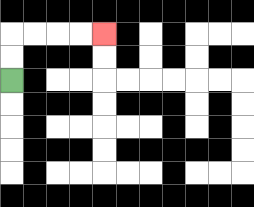{'start': '[0, 3]', 'end': '[4, 1]', 'path_directions': 'U,U,R,R,R,R', 'path_coordinates': '[[0, 3], [0, 2], [0, 1], [1, 1], [2, 1], [3, 1], [4, 1]]'}